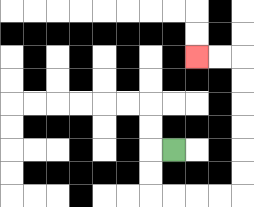{'start': '[7, 6]', 'end': '[8, 2]', 'path_directions': 'L,D,D,R,R,R,R,U,U,U,U,U,U,L,L', 'path_coordinates': '[[7, 6], [6, 6], [6, 7], [6, 8], [7, 8], [8, 8], [9, 8], [10, 8], [10, 7], [10, 6], [10, 5], [10, 4], [10, 3], [10, 2], [9, 2], [8, 2]]'}